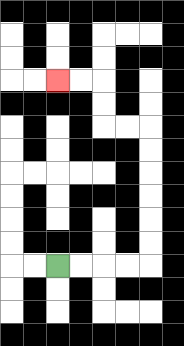{'start': '[2, 11]', 'end': '[2, 3]', 'path_directions': 'R,R,R,R,U,U,U,U,U,U,L,L,U,U,L,L', 'path_coordinates': '[[2, 11], [3, 11], [4, 11], [5, 11], [6, 11], [6, 10], [6, 9], [6, 8], [6, 7], [6, 6], [6, 5], [5, 5], [4, 5], [4, 4], [4, 3], [3, 3], [2, 3]]'}